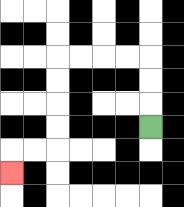{'start': '[6, 5]', 'end': '[0, 7]', 'path_directions': 'U,U,U,L,L,L,L,D,D,D,D,L,L,D', 'path_coordinates': '[[6, 5], [6, 4], [6, 3], [6, 2], [5, 2], [4, 2], [3, 2], [2, 2], [2, 3], [2, 4], [2, 5], [2, 6], [1, 6], [0, 6], [0, 7]]'}